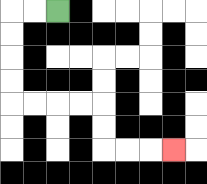{'start': '[2, 0]', 'end': '[7, 6]', 'path_directions': 'L,L,D,D,D,D,R,R,R,R,D,D,R,R,R', 'path_coordinates': '[[2, 0], [1, 0], [0, 0], [0, 1], [0, 2], [0, 3], [0, 4], [1, 4], [2, 4], [3, 4], [4, 4], [4, 5], [4, 6], [5, 6], [6, 6], [7, 6]]'}